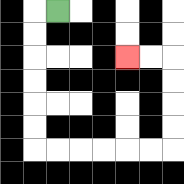{'start': '[2, 0]', 'end': '[5, 2]', 'path_directions': 'L,D,D,D,D,D,D,R,R,R,R,R,R,U,U,U,U,L,L', 'path_coordinates': '[[2, 0], [1, 0], [1, 1], [1, 2], [1, 3], [1, 4], [1, 5], [1, 6], [2, 6], [3, 6], [4, 6], [5, 6], [6, 6], [7, 6], [7, 5], [7, 4], [7, 3], [7, 2], [6, 2], [5, 2]]'}